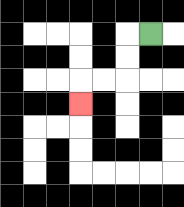{'start': '[6, 1]', 'end': '[3, 4]', 'path_directions': 'L,D,D,L,L,D', 'path_coordinates': '[[6, 1], [5, 1], [5, 2], [5, 3], [4, 3], [3, 3], [3, 4]]'}